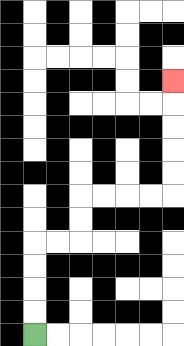{'start': '[1, 14]', 'end': '[7, 3]', 'path_directions': 'U,U,U,U,R,R,U,U,R,R,R,R,U,U,U,U,U', 'path_coordinates': '[[1, 14], [1, 13], [1, 12], [1, 11], [1, 10], [2, 10], [3, 10], [3, 9], [3, 8], [4, 8], [5, 8], [6, 8], [7, 8], [7, 7], [7, 6], [7, 5], [7, 4], [7, 3]]'}